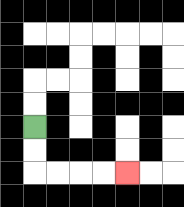{'start': '[1, 5]', 'end': '[5, 7]', 'path_directions': 'D,D,R,R,R,R', 'path_coordinates': '[[1, 5], [1, 6], [1, 7], [2, 7], [3, 7], [4, 7], [5, 7]]'}